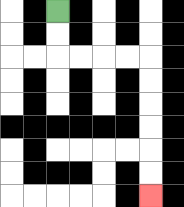{'start': '[2, 0]', 'end': '[6, 8]', 'path_directions': 'D,D,R,R,R,R,D,D,D,D,D,D', 'path_coordinates': '[[2, 0], [2, 1], [2, 2], [3, 2], [4, 2], [5, 2], [6, 2], [6, 3], [6, 4], [6, 5], [6, 6], [6, 7], [6, 8]]'}